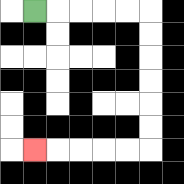{'start': '[1, 0]', 'end': '[1, 6]', 'path_directions': 'R,R,R,R,R,D,D,D,D,D,D,L,L,L,L,L', 'path_coordinates': '[[1, 0], [2, 0], [3, 0], [4, 0], [5, 0], [6, 0], [6, 1], [6, 2], [6, 3], [6, 4], [6, 5], [6, 6], [5, 6], [4, 6], [3, 6], [2, 6], [1, 6]]'}